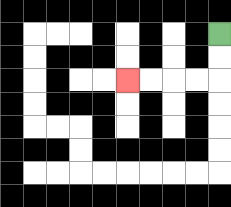{'start': '[9, 1]', 'end': '[5, 3]', 'path_directions': 'D,D,L,L,L,L', 'path_coordinates': '[[9, 1], [9, 2], [9, 3], [8, 3], [7, 3], [6, 3], [5, 3]]'}